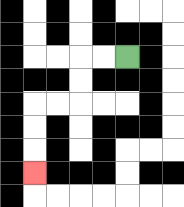{'start': '[5, 2]', 'end': '[1, 7]', 'path_directions': 'L,L,D,D,L,L,D,D,D', 'path_coordinates': '[[5, 2], [4, 2], [3, 2], [3, 3], [3, 4], [2, 4], [1, 4], [1, 5], [1, 6], [1, 7]]'}